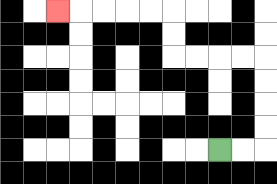{'start': '[9, 6]', 'end': '[2, 0]', 'path_directions': 'R,R,U,U,U,U,L,L,L,L,U,U,L,L,L,L,L', 'path_coordinates': '[[9, 6], [10, 6], [11, 6], [11, 5], [11, 4], [11, 3], [11, 2], [10, 2], [9, 2], [8, 2], [7, 2], [7, 1], [7, 0], [6, 0], [5, 0], [4, 0], [3, 0], [2, 0]]'}